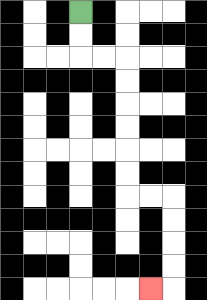{'start': '[3, 0]', 'end': '[6, 12]', 'path_directions': 'D,D,R,R,D,D,D,D,D,D,R,R,D,D,D,D,L', 'path_coordinates': '[[3, 0], [3, 1], [3, 2], [4, 2], [5, 2], [5, 3], [5, 4], [5, 5], [5, 6], [5, 7], [5, 8], [6, 8], [7, 8], [7, 9], [7, 10], [7, 11], [7, 12], [6, 12]]'}